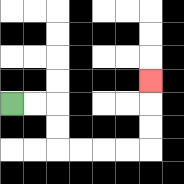{'start': '[0, 4]', 'end': '[6, 3]', 'path_directions': 'R,R,D,D,R,R,R,R,U,U,U', 'path_coordinates': '[[0, 4], [1, 4], [2, 4], [2, 5], [2, 6], [3, 6], [4, 6], [5, 6], [6, 6], [6, 5], [6, 4], [6, 3]]'}